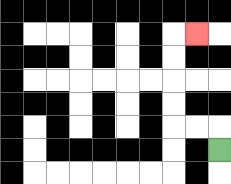{'start': '[9, 6]', 'end': '[8, 1]', 'path_directions': 'U,L,L,U,U,U,U,R', 'path_coordinates': '[[9, 6], [9, 5], [8, 5], [7, 5], [7, 4], [7, 3], [7, 2], [7, 1], [8, 1]]'}